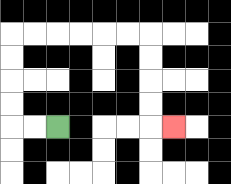{'start': '[2, 5]', 'end': '[7, 5]', 'path_directions': 'L,L,U,U,U,U,R,R,R,R,R,R,D,D,D,D,R', 'path_coordinates': '[[2, 5], [1, 5], [0, 5], [0, 4], [0, 3], [0, 2], [0, 1], [1, 1], [2, 1], [3, 1], [4, 1], [5, 1], [6, 1], [6, 2], [6, 3], [6, 4], [6, 5], [7, 5]]'}